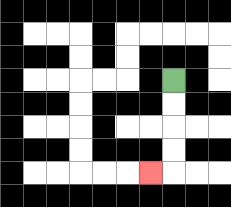{'start': '[7, 3]', 'end': '[6, 7]', 'path_directions': 'D,D,D,D,L', 'path_coordinates': '[[7, 3], [7, 4], [7, 5], [7, 6], [7, 7], [6, 7]]'}